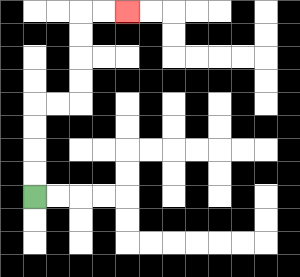{'start': '[1, 8]', 'end': '[5, 0]', 'path_directions': 'U,U,U,U,R,R,U,U,U,U,R,R', 'path_coordinates': '[[1, 8], [1, 7], [1, 6], [1, 5], [1, 4], [2, 4], [3, 4], [3, 3], [3, 2], [3, 1], [3, 0], [4, 0], [5, 0]]'}